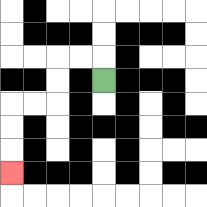{'start': '[4, 3]', 'end': '[0, 7]', 'path_directions': 'U,L,L,D,D,L,L,D,D,D', 'path_coordinates': '[[4, 3], [4, 2], [3, 2], [2, 2], [2, 3], [2, 4], [1, 4], [0, 4], [0, 5], [0, 6], [0, 7]]'}